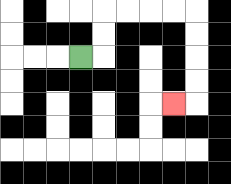{'start': '[3, 2]', 'end': '[7, 4]', 'path_directions': 'R,U,U,R,R,R,R,D,D,D,D,L', 'path_coordinates': '[[3, 2], [4, 2], [4, 1], [4, 0], [5, 0], [6, 0], [7, 0], [8, 0], [8, 1], [8, 2], [8, 3], [8, 4], [7, 4]]'}